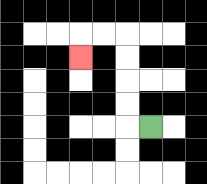{'start': '[6, 5]', 'end': '[3, 2]', 'path_directions': 'L,U,U,U,U,L,L,D', 'path_coordinates': '[[6, 5], [5, 5], [5, 4], [5, 3], [5, 2], [5, 1], [4, 1], [3, 1], [3, 2]]'}